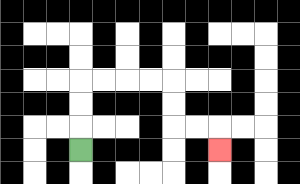{'start': '[3, 6]', 'end': '[9, 6]', 'path_directions': 'U,U,U,R,R,R,R,D,D,R,R,D', 'path_coordinates': '[[3, 6], [3, 5], [3, 4], [3, 3], [4, 3], [5, 3], [6, 3], [7, 3], [7, 4], [7, 5], [8, 5], [9, 5], [9, 6]]'}